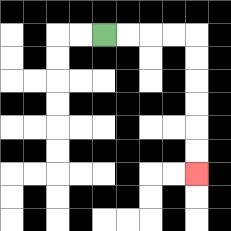{'start': '[4, 1]', 'end': '[8, 7]', 'path_directions': 'R,R,R,R,D,D,D,D,D,D', 'path_coordinates': '[[4, 1], [5, 1], [6, 1], [7, 1], [8, 1], [8, 2], [8, 3], [8, 4], [8, 5], [8, 6], [8, 7]]'}